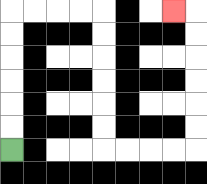{'start': '[0, 6]', 'end': '[7, 0]', 'path_directions': 'U,U,U,U,U,U,R,R,R,R,D,D,D,D,D,D,R,R,R,R,U,U,U,U,U,U,L', 'path_coordinates': '[[0, 6], [0, 5], [0, 4], [0, 3], [0, 2], [0, 1], [0, 0], [1, 0], [2, 0], [3, 0], [4, 0], [4, 1], [4, 2], [4, 3], [4, 4], [4, 5], [4, 6], [5, 6], [6, 6], [7, 6], [8, 6], [8, 5], [8, 4], [8, 3], [8, 2], [8, 1], [8, 0], [7, 0]]'}